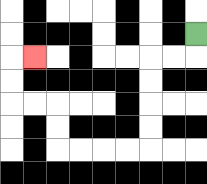{'start': '[8, 1]', 'end': '[1, 2]', 'path_directions': 'D,L,L,D,D,D,D,L,L,L,L,U,U,L,L,U,U,R', 'path_coordinates': '[[8, 1], [8, 2], [7, 2], [6, 2], [6, 3], [6, 4], [6, 5], [6, 6], [5, 6], [4, 6], [3, 6], [2, 6], [2, 5], [2, 4], [1, 4], [0, 4], [0, 3], [0, 2], [1, 2]]'}